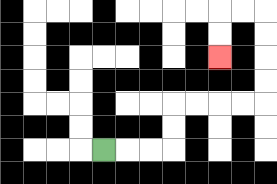{'start': '[4, 6]', 'end': '[9, 2]', 'path_directions': 'R,R,R,U,U,R,R,R,R,U,U,U,U,L,L,D,D', 'path_coordinates': '[[4, 6], [5, 6], [6, 6], [7, 6], [7, 5], [7, 4], [8, 4], [9, 4], [10, 4], [11, 4], [11, 3], [11, 2], [11, 1], [11, 0], [10, 0], [9, 0], [9, 1], [9, 2]]'}